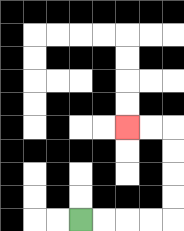{'start': '[3, 9]', 'end': '[5, 5]', 'path_directions': 'R,R,R,R,U,U,U,U,L,L', 'path_coordinates': '[[3, 9], [4, 9], [5, 9], [6, 9], [7, 9], [7, 8], [7, 7], [7, 6], [7, 5], [6, 5], [5, 5]]'}